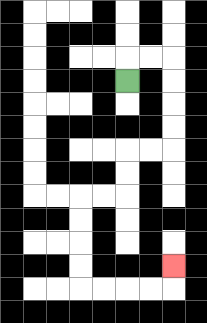{'start': '[5, 3]', 'end': '[7, 11]', 'path_directions': 'U,R,R,D,D,D,D,L,L,D,D,L,L,D,D,D,D,R,R,R,R,U', 'path_coordinates': '[[5, 3], [5, 2], [6, 2], [7, 2], [7, 3], [7, 4], [7, 5], [7, 6], [6, 6], [5, 6], [5, 7], [5, 8], [4, 8], [3, 8], [3, 9], [3, 10], [3, 11], [3, 12], [4, 12], [5, 12], [6, 12], [7, 12], [7, 11]]'}